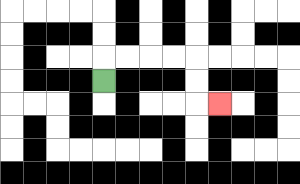{'start': '[4, 3]', 'end': '[9, 4]', 'path_directions': 'U,R,R,R,R,D,D,R', 'path_coordinates': '[[4, 3], [4, 2], [5, 2], [6, 2], [7, 2], [8, 2], [8, 3], [8, 4], [9, 4]]'}